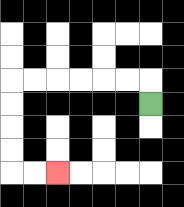{'start': '[6, 4]', 'end': '[2, 7]', 'path_directions': 'U,L,L,L,L,L,L,D,D,D,D,R,R', 'path_coordinates': '[[6, 4], [6, 3], [5, 3], [4, 3], [3, 3], [2, 3], [1, 3], [0, 3], [0, 4], [0, 5], [0, 6], [0, 7], [1, 7], [2, 7]]'}